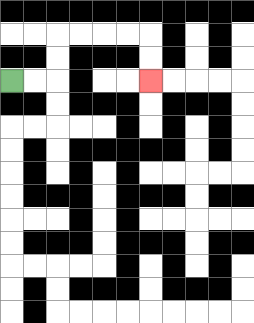{'start': '[0, 3]', 'end': '[6, 3]', 'path_directions': 'R,R,U,U,R,R,R,R,D,D', 'path_coordinates': '[[0, 3], [1, 3], [2, 3], [2, 2], [2, 1], [3, 1], [4, 1], [5, 1], [6, 1], [6, 2], [6, 3]]'}